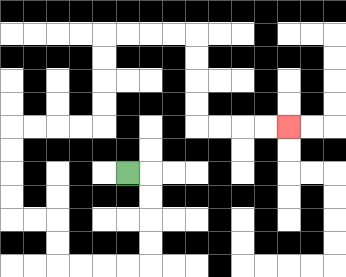{'start': '[5, 7]', 'end': '[12, 5]', 'path_directions': 'R,D,D,D,D,L,L,L,L,U,U,L,L,U,U,U,U,R,R,R,R,U,U,U,U,R,R,R,R,D,D,D,D,R,R,R,R', 'path_coordinates': '[[5, 7], [6, 7], [6, 8], [6, 9], [6, 10], [6, 11], [5, 11], [4, 11], [3, 11], [2, 11], [2, 10], [2, 9], [1, 9], [0, 9], [0, 8], [0, 7], [0, 6], [0, 5], [1, 5], [2, 5], [3, 5], [4, 5], [4, 4], [4, 3], [4, 2], [4, 1], [5, 1], [6, 1], [7, 1], [8, 1], [8, 2], [8, 3], [8, 4], [8, 5], [9, 5], [10, 5], [11, 5], [12, 5]]'}